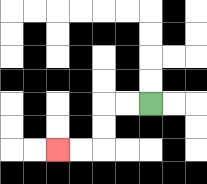{'start': '[6, 4]', 'end': '[2, 6]', 'path_directions': 'L,L,D,D,L,L', 'path_coordinates': '[[6, 4], [5, 4], [4, 4], [4, 5], [4, 6], [3, 6], [2, 6]]'}